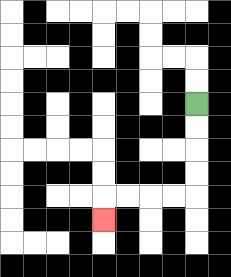{'start': '[8, 4]', 'end': '[4, 9]', 'path_directions': 'D,D,D,D,L,L,L,L,D', 'path_coordinates': '[[8, 4], [8, 5], [8, 6], [8, 7], [8, 8], [7, 8], [6, 8], [5, 8], [4, 8], [4, 9]]'}